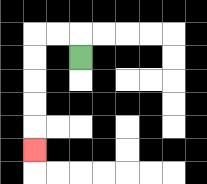{'start': '[3, 2]', 'end': '[1, 6]', 'path_directions': 'U,L,L,D,D,D,D,D', 'path_coordinates': '[[3, 2], [3, 1], [2, 1], [1, 1], [1, 2], [1, 3], [1, 4], [1, 5], [1, 6]]'}